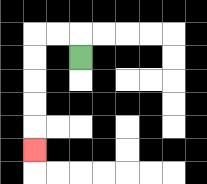{'start': '[3, 2]', 'end': '[1, 6]', 'path_directions': 'U,L,L,D,D,D,D,D', 'path_coordinates': '[[3, 2], [3, 1], [2, 1], [1, 1], [1, 2], [1, 3], [1, 4], [1, 5], [1, 6]]'}